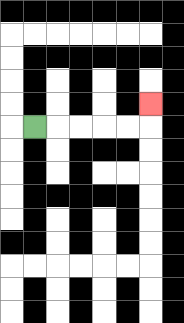{'start': '[1, 5]', 'end': '[6, 4]', 'path_directions': 'R,R,R,R,R,U', 'path_coordinates': '[[1, 5], [2, 5], [3, 5], [4, 5], [5, 5], [6, 5], [6, 4]]'}